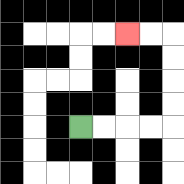{'start': '[3, 5]', 'end': '[5, 1]', 'path_directions': 'R,R,R,R,U,U,U,U,L,L', 'path_coordinates': '[[3, 5], [4, 5], [5, 5], [6, 5], [7, 5], [7, 4], [7, 3], [7, 2], [7, 1], [6, 1], [5, 1]]'}